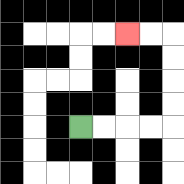{'start': '[3, 5]', 'end': '[5, 1]', 'path_directions': 'R,R,R,R,U,U,U,U,L,L', 'path_coordinates': '[[3, 5], [4, 5], [5, 5], [6, 5], [7, 5], [7, 4], [7, 3], [7, 2], [7, 1], [6, 1], [5, 1]]'}